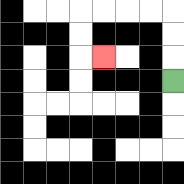{'start': '[7, 3]', 'end': '[4, 2]', 'path_directions': 'U,U,U,L,L,L,L,D,D,R', 'path_coordinates': '[[7, 3], [7, 2], [7, 1], [7, 0], [6, 0], [5, 0], [4, 0], [3, 0], [3, 1], [3, 2], [4, 2]]'}